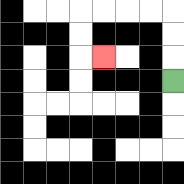{'start': '[7, 3]', 'end': '[4, 2]', 'path_directions': 'U,U,U,L,L,L,L,D,D,R', 'path_coordinates': '[[7, 3], [7, 2], [7, 1], [7, 0], [6, 0], [5, 0], [4, 0], [3, 0], [3, 1], [3, 2], [4, 2]]'}